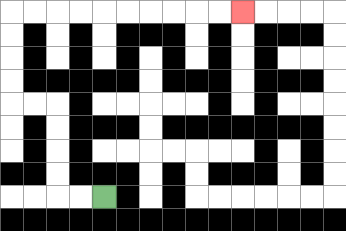{'start': '[4, 8]', 'end': '[10, 0]', 'path_directions': 'L,L,U,U,U,U,L,L,U,U,U,U,R,R,R,R,R,R,R,R,R,R', 'path_coordinates': '[[4, 8], [3, 8], [2, 8], [2, 7], [2, 6], [2, 5], [2, 4], [1, 4], [0, 4], [0, 3], [0, 2], [0, 1], [0, 0], [1, 0], [2, 0], [3, 0], [4, 0], [5, 0], [6, 0], [7, 0], [8, 0], [9, 0], [10, 0]]'}